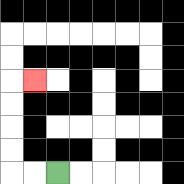{'start': '[2, 7]', 'end': '[1, 3]', 'path_directions': 'L,L,U,U,U,U,R', 'path_coordinates': '[[2, 7], [1, 7], [0, 7], [0, 6], [0, 5], [0, 4], [0, 3], [1, 3]]'}